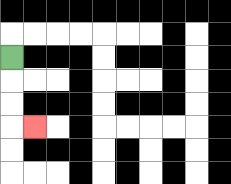{'start': '[0, 2]', 'end': '[1, 5]', 'path_directions': 'D,D,D,R', 'path_coordinates': '[[0, 2], [0, 3], [0, 4], [0, 5], [1, 5]]'}